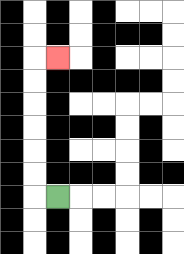{'start': '[2, 8]', 'end': '[2, 2]', 'path_directions': 'L,U,U,U,U,U,U,R', 'path_coordinates': '[[2, 8], [1, 8], [1, 7], [1, 6], [1, 5], [1, 4], [1, 3], [1, 2], [2, 2]]'}